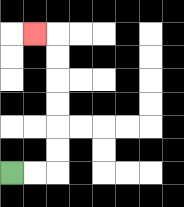{'start': '[0, 7]', 'end': '[1, 1]', 'path_directions': 'R,R,U,U,U,U,U,U,L', 'path_coordinates': '[[0, 7], [1, 7], [2, 7], [2, 6], [2, 5], [2, 4], [2, 3], [2, 2], [2, 1], [1, 1]]'}